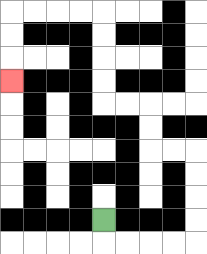{'start': '[4, 9]', 'end': '[0, 3]', 'path_directions': 'D,R,R,R,R,U,U,U,U,L,L,U,U,L,L,U,U,U,U,L,L,L,L,D,D,D', 'path_coordinates': '[[4, 9], [4, 10], [5, 10], [6, 10], [7, 10], [8, 10], [8, 9], [8, 8], [8, 7], [8, 6], [7, 6], [6, 6], [6, 5], [6, 4], [5, 4], [4, 4], [4, 3], [4, 2], [4, 1], [4, 0], [3, 0], [2, 0], [1, 0], [0, 0], [0, 1], [0, 2], [0, 3]]'}